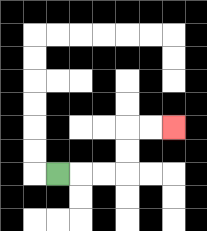{'start': '[2, 7]', 'end': '[7, 5]', 'path_directions': 'R,R,R,U,U,R,R', 'path_coordinates': '[[2, 7], [3, 7], [4, 7], [5, 7], [5, 6], [5, 5], [6, 5], [7, 5]]'}